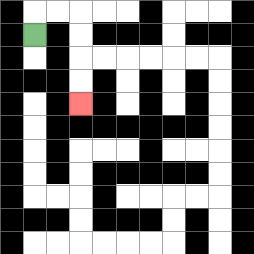{'start': '[1, 1]', 'end': '[3, 4]', 'path_directions': 'U,R,R,D,D,D,D', 'path_coordinates': '[[1, 1], [1, 0], [2, 0], [3, 0], [3, 1], [3, 2], [3, 3], [3, 4]]'}